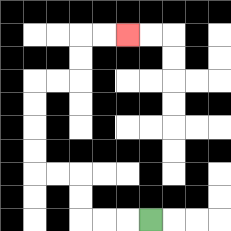{'start': '[6, 9]', 'end': '[5, 1]', 'path_directions': 'L,L,L,U,U,L,L,U,U,U,U,R,R,U,U,R,R', 'path_coordinates': '[[6, 9], [5, 9], [4, 9], [3, 9], [3, 8], [3, 7], [2, 7], [1, 7], [1, 6], [1, 5], [1, 4], [1, 3], [2, 3], [3, 3], [3, 2], [3, 1], [4, 1], [5, 1]]'}